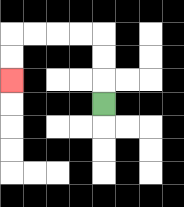{'start': '[4, 4]', 'end': '[0, 3]', 'path_directions': 'U,U,U,L,L,L,L,D,D', 'path_coordinates': '[[4, 4], [4, 3], [4, 2], [4, 1], [3, 1], [2, 1], [1, 1], [0, 1], [0, 2], [0, 3]]'}